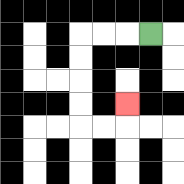{'start': '[6, 1]', 'end': '[5, 4]', 'path_directions': 'L,L,L,D,D,D,D,R,R,U', 'path_coordinates': '[[6, 1], [5, 1], [4, 1], [3, 1], [3, 2], [3, 3], [3, 4], [3, 5], [4, 5], [5, 5], [5, 4]]'}